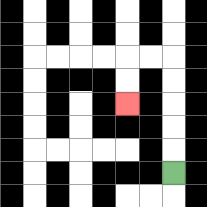{'start': '[7, 7]', 'end': '[5, 4]', 'path_directions': 'U,U,U,U,U,L,L,D,D', 'path_coordinates': '[[7, 7], [7, 6], [7, 5], [7, 4], [7, 3], [7, 2], [6, 2], [5, 2], [5, 3], [5, 4]]'}